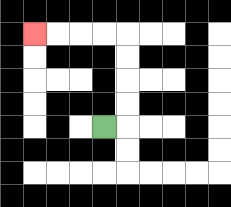{'start': '[4, 5]', 'end': '[1, 1]', 'path_directions': 'R,U,U,U,U,L,L,L,L', 'path_coordinates': '[[4, 5], [5, 5], [5, 4], [5, 3], [5, 2], [5, 1], [4, 1], [3, 1], [2, 1], [1, 1]]'}